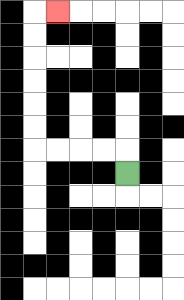{'start': '[5, 7]', 'end': '[2, 0]', 'path_directions': 'U,L,L,L,L,U,U,U,U,U,U,R', 'path_coordinates': '[[5, 7], [5, 6], [4, 6], [3, 6], [2, 6], [1, 6], [1, 5], [1, 4], [1, 3], [1, 2], [1, 1], [1, 0], [2, 0]]'}